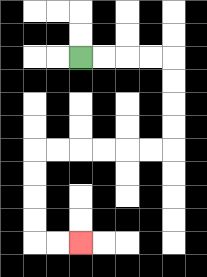{'start': '[3, 2]', 'end': '[3, 10]', 'path_directions': 'R,R,R,R,D,D,D,D,L,L,L,L,L,L,D,D,D,D,R,R', 'path_coordinates': '[[3, 2], [4, 2], [5, 2], [6, 2], [7, 2], [7, 3], [7, 4], [7, 5], [7, 6], [6, 6], [5, 6], [4, 6], [3, 6], [2, 6], [1, 6], [1, 7], [1, 8], [1, 9], [1, 10], [2, 10], [3, 10]]'}